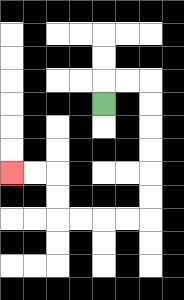{'start': '[4, 4]', 'end': '[0, 7]', 'path_directions': 'U,R,R,D,D,D,D,D,D,L,L,L,L,U,U,L,L', 'path_coordinates': '[[4, 4], [4, 3], [5, 3], [6, 3], [6, 4], [6, 5], [6, 6], [6, 7], [6, 8], [6, 9], [5, 9], [4, 9], [3, 9], [2, 9], [2, 8], [2, 7], [1, 7], [0, 7]]'}